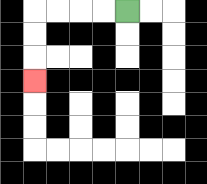{'start': '[5, 0]', 'end': '[1, 3]', 'path_directions': 'L,L,L,L,D,D,D', 'path_coordinates': '[[5, 0], [4, 0], [3, 0], [2, 0], [1, 0], [1, 1], [1, 2], [1, 3]]'}